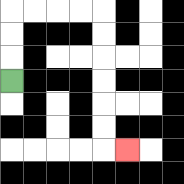{'start': '[0, 3]', 'end': '[5, 6]', 'path_directions': 'U,U,U,R,R,R,R,D,D,D,D,D,D,R', 'path_coordinates': '[[0, 3], [0, 2], [0, 1], [0, 0], [1, 0], [2, 0], [3, 0], [4, 0], [4, 1], [4, 2], [4, 3], [4, 4], [4, 5], [4, 6], [5, 6]]'}